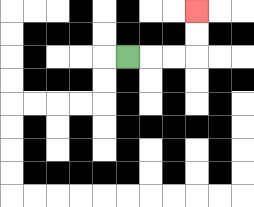{'start': '[5, 2]', 'end': '[8, 0]', 'path_directions': 'R,R,R,U,U', 'path_coordinates': '[[5, 2], [6, 2], [7, 2], [8, 2], [8, 1], [8, 0]]'}